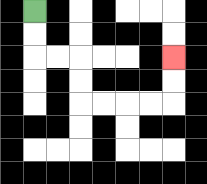{'start': '[1, 0]', 'end': '[7, 2]', 'path_directions': 'D,D,R,R,D,D,R,R,R,R,U,U', 'path_coordinates': '[[1, 0], [1, 1], [1, 2], [2, 2], [3, 2], [3, 3], [3, 4], [4, 4], [5, 4], [6, 4], [7, 4], [7, 3], [7, 2]]'}